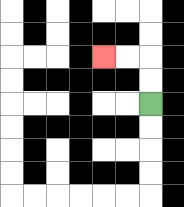{'start': '[6, 4]', 'end': '[4, 2]', 'path_directions': 'U,U,L,L', 'path_coordinates': '[[6, 4], [6, 3], [6, 2], [5, 2], [4, 2]]'}